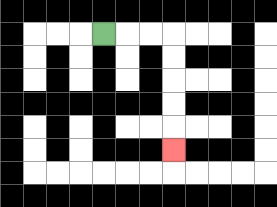{'start': '[4, 1]', 'end': '[7, 6]', 'path_directions': 'R,R,R,D,D,D,D,D', 'path_coordinates': '[[4, 1], [5, 1], [6, 1], [7, 1], [7, 2], [7, 3], [7, 4], [7, 5], [7, 6]]'}